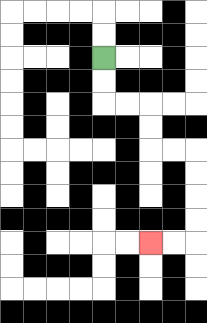{'start': '[4, 2]', 'end': '[6, 10]', 'path_directions': 'D,D,R,R,D,D,R,R,D,D,D,D,L,L', 'path_coordinates': '[[4, 2], [4, 3], [4, 4], [5, 4], [6, 4], [6, 5], [6, 6], [7, 6], [8, 6], [8, 7], [8, 8], [8, 9], [8, 10], [7, 10], [6, 10]]'}